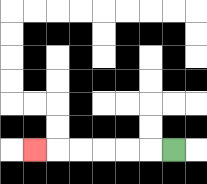{'start': '[7, 6]', 'end': '[1, 6]', 'path_directions': 'L,L,L,L,L,L', 'path_coordinates': '[[7, 6], [6, 6], [5, 6], [4, 6], [3, 6], [2, 6], [1, 6]]'}